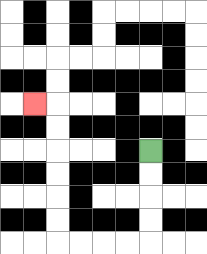{'start': '[6, 6]', 'end': '[1, 4]', 'path_directions': 'D,D,D,D,L,L,L,L,U,U,U,U,U,U,L', 'path_coordinates': '[[6, 6], [6, 7], [6, 8], [6, 9], [6, 10], [5, 10], [4, 10], [3, 10], [2, 10], [2, 9], [2, 8], [2, 7], [2, 6], [2, 5], [2, 4], [1, 4]]'}